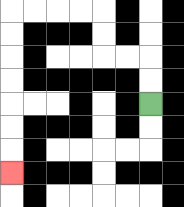{'start': '[6, 4]', 'end': '[0, 7]', 'path_directions': 'U,U,L,L,U,U,L,L,L,L,D,D,D,D,D,D,D', 'path_coordinates': '[[6, 4], [6, 3], [6, 2], [5, 2], [4, 2], [4, 1], [4, 0], [3, 0], [2, 0], [1, 0], [0, 0], [0, 1], [0, 2], [0, 3], [0, 4], [0, 5], [0, 6], [0, 7]]'}